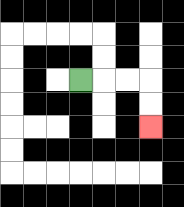{'start': '[3, 3]', 'end': '[6, 5]', 'path_directions': 'R,R,R,D,D', 'path_coordinates': '[[3, 3], [4, 3], [5, 3], [6, 3], [6, 4], [6, 5]]'}